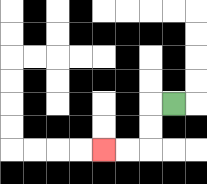{'start': '[7, 4]', 'end': '[4, 6]', 'path_directions': 'L,D,D,L,L', 'path_coordinates': '[[7, 4], [6, 4], [6, 5], [6, 6], [5, 6], [4, 6]]'}